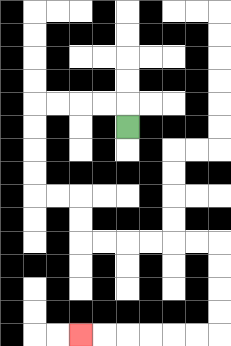{'start': '[5, 5]', 'end': '[3, 14]', 'path_directions': 'U,L,L,L,L,D,D,D,D,R,R,D,D,R,R,R,R,R,R,D,D,D,D,L,L,L,L,L,L', 'path_coordinates': '[[5, 5], [5, 4], [4, 4], [3, 4], [2, 4], [1, 4], [1, 5], [1, 6], [1, 7], [1, 8], [2, 8], [3, 8], [3, 9], [3, 10], [4, 10], [5, 10], [6, 10], [7, 10], [8, 10], [9, 10], [9, 11], [9, 12], [9, 13], [9, 14], [8, 14], [7, 14], [6, 14], [5, 14], [4, 14], [3, 14]]'}